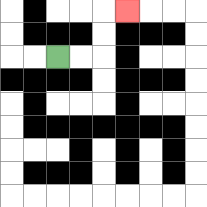{'start': '[2, 2]', 'end': '[5, 0]', 'path_directions': 'R,R,U,U,R', 'path_coordinates': '[[2, 2], [3, 2], [4, 2], [4, 1], [4, 0], [5, 0]]'}